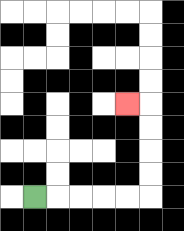{'start': '[1, 8]', 'end': '[5, 4]', 'path_directions': 'R,R,R,R,R,U,U,U,U,L', 'path_coordinates': '[[1, 8], [2, 8], [3, 8], [4, 8], [5, 8], [6, 8], [6, 7], [6, 6], [6, 5], [6, 4], [5, 4]]'}